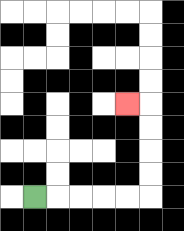{'start': '[1, 8]', 'end': '[5, 4]', 'path_directions': 'R,R,R,R,R,U,U,U,U,L', 'path_coordinates': '[[1, 8], [2, 8], [3, 8], [4, 8], [5, 8], [6, 8], [6, 7], [6, 6], [6, 5], [6, 4], [5, 4]]'}